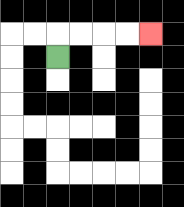{'start': '[2, 2]', 'end': '[6, 1]', 'path_directions': 'U,R,R,R,R', 'path_coordinates': '[[2, 2], [2, 1], [3, 1], [4, 1], [5, 1], [6, 1]]'}